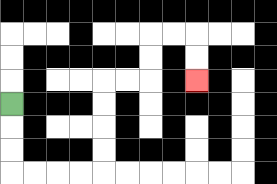{'start': '[0, 4]', 'end': '[8, 3]', 'path_directions': 'D,D,D,R,R,R,R,U,U,U,U,R,R,U,U,R,R,D,D', 'path_coordinates': '[[0, 4], [0, 5], [0, 6], [0, 7], [1, 7], [2, 7], [3, 7], [4, 7], [4, 6], [4, 5], [4, 4], [4, 3], [5, 3], [6, 3], [6, 2], [6, 1], [7, 1], [8, 1], [8, 2], [8, 3]]'}